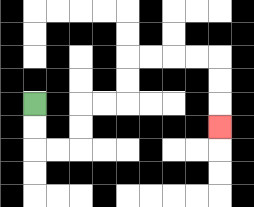{'start': '[1, 4]', 'end': '[9, 5]', 'path_directions': 'D,D,R,R,U,U,R,R,U,U,R,R,R,R,D,D,D', 'path_coordinates': '[[1, 4], [1, 5], [1, 6], [2, 6], [3, 6], [3, 5], [3, 4], [4, 4], [5, 4], [5, 3], [5, 2], [6, 2], [7, 2], [8, 2], [9, 2], [9, 3], [9, 4], [9, 5]]'}